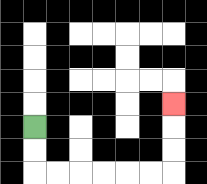{'start': '[1, 5]', 'end': '[7, 4]', 'path_directions': 'D,D,R,R,R,R,R,R,U,U,U', 'path_coordinates': '[[1, 5], [1, 6], [1, 7], [2, 7], [3, 7], [4, 7], [5, 7], [6, 7], [7, 7], [7, 6], [7, 5], [7, 4]]'}